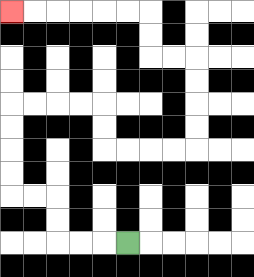{'start': '[5, 10]', 'end': '[0, 0]', 'path_directions': 'L,L,L,U,U,L,L,U,U,U,U,R,R,R,R,D,D,R,R,R,R,U,U,U,U,L,L,U,U,L,L,L,L,L,L', 'path_coordinates': '[[5, 10], [4, 10], [3, 10], [2, 10], [2, 9], [2, 8], [1, 8], [0, 8], [0, 7], [0, 6], [0, 5], [0, 4], [1, 4], [2, 4], [3, 4], [4, 4], [4, 5], [4, 6], [5, 6], [6, 6], [7, 6], [8, 6], [8, 5], [8, 4], [8, 3], [8, 2], [7, 2], [6, 2], [6, 1], [6, 0], [5, 0], [4, 0], [3, 0], [2, 0], [1, 0], [0, 0]]'}